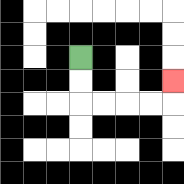{'start': '[3, 2]', 'end': '[7, 3]', 'path_directions': 'D,D,R,R,R,R,U', 'path_coordinates': '[[3, 2], [3, 3], [3, 4], [4, 4], [5, 4], [6, 4], [7, 4], [7, 3]]'}